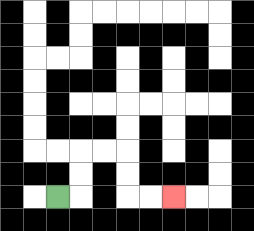{'start': '[2, 8]', 'end': '[7, 8]', 'path_directions': 'R,U,U,R,R,D,D,R,R', 'path_coordinates': '[[2, 8], [3, 8], [3, 7], [3, 6], [4, 6], [5, 6], [5, 7], [5, 8], [6, 8], [7, 8]]'}